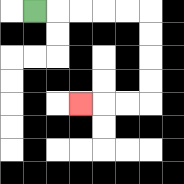{'start': '[1, 0]', 'end': '[3, 4]', 'path_directions': 'R,R,R,R,R,D,D,D,D,L,L,L', 'path_coordinates': '[[1, 0], [2, 0], [3, 0], [4, 0], [5, 0], [6, 0], [6, 1], [6, 2], [6, 3], [6, 4], [5, 4], [4, 4], [3, 4]]'}